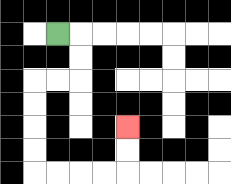{'start': '[2, 1]', 'end': '[5, 5]', 'path_directions': 'R,D,D,L,L,D,D,D,D,R,R,R,R,U,U', 'path_coordinates': '[[2, 1], [3, 1], [3, 2], [3, 3], [2, 3], [1, 3], [1, 4], [1, 5], [1, 6], [1, 7], [2, 7], [3, 7], [4, 7], [5, 7], [5, 6], [5, 5]]'}